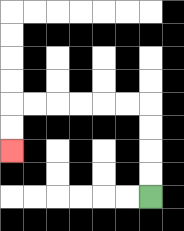{'start': '[6, 8]', 'end': '[0, 6]', 'path_directions': 'U,U,U,U,L,L,L,L,L,L,D,D', 'path_coordinates': '[[6, 8], [6, 7], [6, 6], [6, 5], [6, 4], [5, 4], [4, 4], [3, 4], [2, 4], [1, 4], [0, 4], [0, 5], [0, 6]]'}